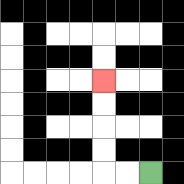{'start': '[6, 7]', 'end': '[4, 3]', 'path_directions': 'L,L,U,U,U,U', 'path_coordinates': '[[6, 7], [5, 7], [4, 7], [4, 6], [4, 5], [4, 4], [4, 3]]'}